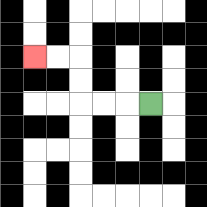{'start': '[6, 4]', 'end': '[1, 2]', 'path_directions': 'L,L,L,U,U,L,L', 'path_coordinates': '[[6, 4], [5, 4], [4, 4], [3, 4], [3, 3], [3, 2], [2, 2], [1, 2]]'}